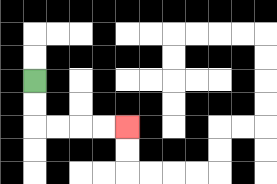{'start': '[1, 3]', 'end': '[5, 5]', 'path_directions': 'D,D,R,R,R,R', 'path_coordinates': '[[1, 3], [1, 4], [1, 5], [2, 5], [3, 5], [4, 5], [5, 5]]'}